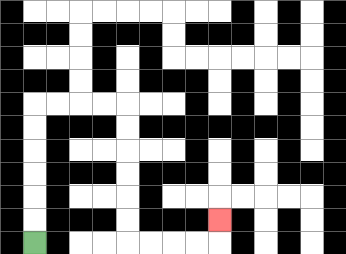{'start': '[1, 10]', 'end': '[9, 9]', 'path_directions': 'U,U,U,U,U,U,R,R,R,R,D,D,D,D,D,D,R,R,R,R,U', 'path_coordinates': '[[1, 10], [1, 9], [1, 8], [1, 7], [1, 6], [1, 5], [1, 4], [2, 4], [3, 4], [4, 4], [5, 4], [5, 5], [5, 6], [5, 7], [5, 8], [5, 9], [5, 10], [6, 10], [7, 10], [8, 10], [9, 10], [9, 9]]'}